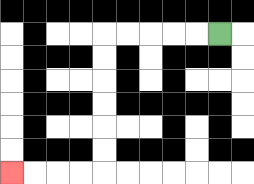{'start': '[9, 1]', 'end': '[0, 7]', 'path_directions': 'L,L,L,L,L,D,D,D,D,D,D,L,L,L,L', 'path_coordinates': '[[9, 1], [8, 1], [7, 1], [6, 1], [5, 1], [4, 1], [4, 2], [4, 3], [4, 4], [4, 5], [4, 6], [4, 7], [3, 7], [2, 7], [1, 7], [0, 7]]'}